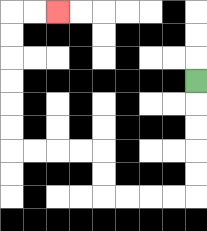{'start': '[8, 3]', 'end': '[2, 0]', 'path_directions': 'D,D,D,D,D,L,L,L,L,U,U,L,L,L,L,U,U,U,U,U,U,R,R', 'path_coordinates': '[[8, 3], [8, 4], [8, 5], [8, 6], [8, 7], [8, 8], [7, 8], [6, 8], [5, 8], [4, 8], [4, 7], [4, 6], [3, 6], [2, 6], [1, 6], [0, 6], [0, 5], [0, 4], [0, 3], [0, 2], [0, 1], [0, 0], [1, 0], [2, 0]]'}